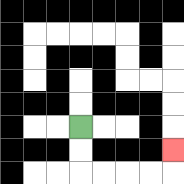{'start': '[3, 5]', 'end': '[7, 6]', 'path_directions': 'D,D,R,R,R,R,U', 'path_coordinates': '[[3, 5], [3, 6], [3, 7], [4, 7], [5, 7], [6, 7], [7, 7], [7, 6]]'}